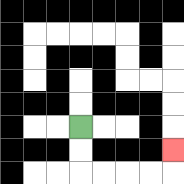{'start': '[3, 5]', 'end': '[7, 6]', 'path_directions': 'D,D,R,R,R,R,U', 'path_coordinates': '[[3, 5], [3, 6], [3, 7], [4, 7], [5, 7], [6, 7], [7, 7], [7, 6]]'}